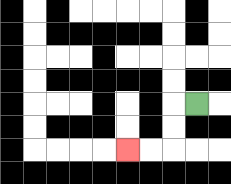{'start': '[8, 4]', 'end': '[5, 6]', 'path_directions': 'L,D,D,L,L', 'path_coordinates': '[[8, 4], [7, 4], [7, 5], [7, 6], [6, 6], [5, 6]]'}